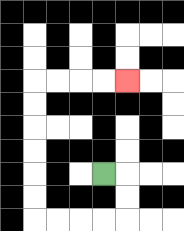{'start': '[4, 7]', 'end': '[5, 3]', 'path_directions': 'R,D,D,L,L,L,L,U,U,U,U,U,U,R,R,R,R', 'path_coordinates': '[[4, 7], [5, 7], [5, 8], [5, 9], [4, 9], [3, 9], [2, 9], [1, 9], [1, 8], [1, 7], [1, 6], [1, 5], [1, 4], [1, 3], [2, 3], [3, 3], [4, 3], [5, 3]]'}